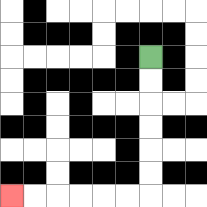{'start': '[6, 2]', 'end': '[0, 8]', 'path_directions': 'D,D,D,D,D,D,L,L,L,L,L,L', 'path_coordinates': '[[6, 2], [6, 3], [6, 4], [6, 5], [6, 6], [6, 7], [6, 8], [5, 8], [4, 8], [3, 8], [2, 8], [1, 8], [0, 8]]'}